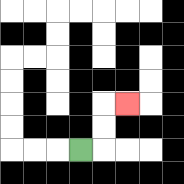{'start': '[3, 6]', 'end': '[5, 4]', 'path_directions': 'R,U,U,R', 'path_coordinates': '[[3, 6], [4, 6], [4, 5], [4, 4], [5, 4]]'}